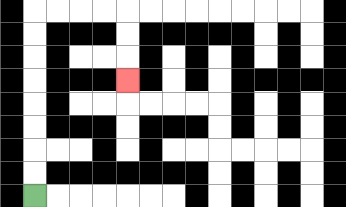{'start': '[1, 8]', 'end': '[5, 3]', 'path_directions': 'U,U,U,U,U,U,U,U,R,R,R,R,D,D,D', 'path_coordinates': '[[1, 8], [1, 7], [1, 6], [1, 5], [1, 4], [1, 3], [1, 2], [1, 1], [1, 0], [2, 0], [3, 0], [4, 0], [5, 0], [5, 1], [5, 2], [5, 3]]'}